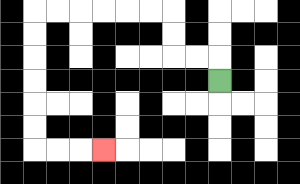{'start': '[9, 3]', 'end': '[4, 6]', 'path_directions': 'U,L,L,U,U,L,L,L,L,L,L,D,D,D,D,D,D,R,R,R', 'path_coordinates': '[[9, 3], [9, 2], [8, 2], [7, 2], [7, 1], [7, 0], [6, 0], [5, 0], [4, 0], [3, 0], [2, 0], [1, 0], [1, 1], [1, 2], [1, 3], [1, 4], [1, 5], [1, 6], [2, 6], [3, 6], [4, 6]]'}